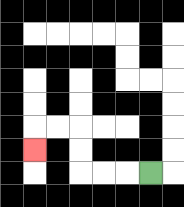{'start': '[6, 7]', 'end': '[1, 6]', 'path_directions': 'L,L,L,U,U,L,L,D', 'path_coordinates': '[[6, 7], [5, 7], [4, 7], [3, 7], [3, 6], [3, 5], [2, 5], [1, 5], [1, 6]]'}